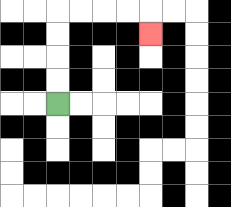{'start': '[2, 4]', 'end': '[6, 1]', 'path_directions': 'U,U,U,U,R,R,R,R,D', 'path_coordinates': '[[2, 4], [2, 3], [2, 2], [2, 1], [2, 0], [3, 0], [4, 0], [5, 0], [6, 0], [6, 1]]'}